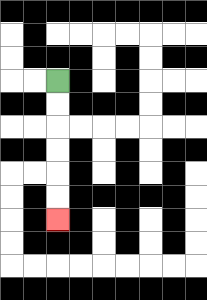{'start': '[2, 3]', 'end': '[2, 9]', 'path_directions': 'D,D,D,D,D,D', 'path_coordinates': '[[2, 3], [2, 4], [2, 5], [2, 6], [2, 7], [2, 8], [2, 9]]'}